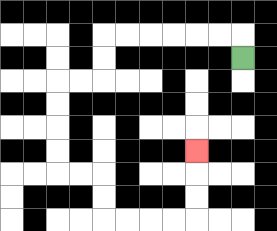{'start': '[10, 2]', 'end': '[8, 6]', 'path_directions': 'U,L,L,L,L,L,L,D,D,L,L,D,D,D,D,R,R,D,D,R,R,R,R,U,U,U', 'path_coordinates': '[[10, 2], [10, 1], [9, 1], [8, 1], [7, 1], [6, 1], [5, 1], [4, 1], [4, 2], [4, 3], [3, 3], [2, 3], [2, 4], [2, 5], [2, 6], [2, 7], [3, 7], [4, 7], [4, 8], [4, 9], [5, 9], [6, 9], [7, 9], [8, 9], [8, 8], [8, 7], [8, 6]]'}